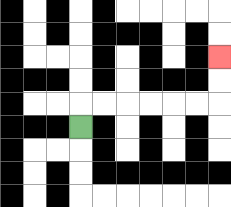{'start': '[3, 5]', 'end': '[9, 2]', 'path_directions': 'U,R,R,R,R,R,R,U,U', 'path_coordinates': '[[3, 5], [3, 4], [4, 4], [5, 4], [6, 4], [7, 4], [8, 4], [9, 4], [9, 3], [9, 2]]'}